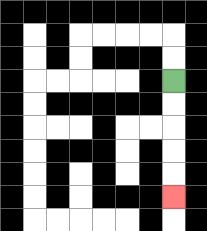{'start': '[7, 3]', 'end': '[7, 8]', 'path_directions': 'D,D,D,D,D', 'path_coordinates': '[[7, 3], [7, 4], [7, 5], [7, 6], [7, 7], [7, 8]]'}